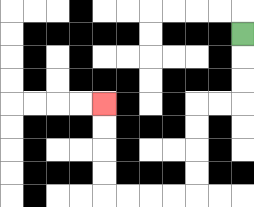{'start': '[10, 1]', 'end': '[4, 4]', 'path_directions': 'D,D,D,L,L,D,D,D,D,L,L,L,L,U,U,U,U', 'path_coordinates': '[[10, 1], [10, 2], [10, 3], [10, 4], [9, 4], [8, 4], [8, 5], [8, 6], [8, 7], [8, 8], [7, 8], [6, 8], [5, 8], [4, 8], [4, 7], [4, 6], [4, 5], [4, 4]]'}